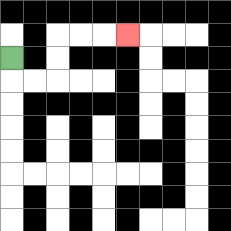{'start': '[0, 2]', 'end': '[5, 1]', 'path_directions': 'D,R,R,U,U,R,R,R', 'path_coordinates': '[[0, 2], [0, 3], [1, 3], [2, 3], [2, 2], [2, 1], [3, 1], [4, 1], [5, 1]]'}